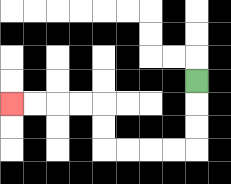{'start': '[8, 3]', 'end': '[0, 4]', 'path_directions': 'D,D,D,L,L,L,L,U,U,L,L,L,L', 'path_coordinates': '[[8, 3], [8, 4], [8, 5], [8, 6], [7, 6], [6, 6], [5, 6], [4, 6], [4, 5], [4, 4], [3, 4], [2, 4], [1, 4], [0, 4]]'}